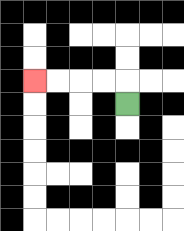{'start': '[5, 4]', 'end': '[1, 3]', 'path_directions': 'U,L,L,L,L', 'path_coordinates': '[[5, 4], [5, 3], [4, 3], [3, 3], [2, 3], [1, 3]]'}